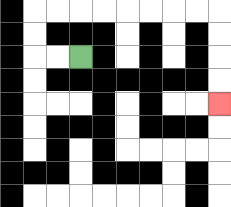{'start': '[3, 2]', 'end': '[9, 4]', 'path_directions': 'L,L,U,U,R,R,R,R,R,R,R,R,D,D,D,D', 'path_coordinates': '[[3, 2], [2, 2], [1, 2], [1, 1], [1, 0], [2, 0], [3, 0], [4, 0], [5, 0], [6, 0], [7, 0], [8, 0], [9, 0], [9, 1], [9, 2], [9, 3], [9, 4]]'}